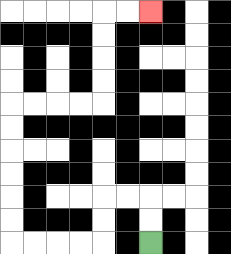{'start': '[6, 10]', 'end': '[6, 0]', 'path_directions': 'U,U,L,L,D,D,L,L,L,L,U,U,U,U,U,U,R,R,R,R,U,U,U,U,R,R', 'path_coordinates': '[[6, 10], [6, 9], [6, 8], [5, 8], [4, 8], [4, 9], [4, 10], [3, 10], [2, 10], [1, 10], [0, 10], [0, 9], [0, 8], [0, 7], [0, 6], [0, 5], [0, 4], [1, 4], [2, 4], [3, 4], [4, 4], [4, 3], [4, 2], [4, 1], [4, 0], [5, 0], [6, 0]]'}